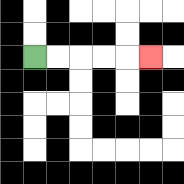{'start': '[1, 2]', 'end': '[6, 2]', 'path_directions': 'R,R,R,R,R', 'path_coordinates': '[[1, 2], [2, 2], [3, 2], [4, 2], [5, 2], [6, 2]]'}